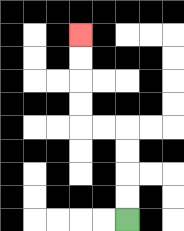{'start': '[5, 9]', 'end': '[3, 1]', 'path_directions': 'U,U,U,U,L,L,U,U,U,U', 'path_coordinates': '[[5, 9], [5, 8], [5, 7], [5, 6], [5, 5], [4, 5], [3, 5], [3, 4], [3, 3], [3, 2], [3, 1]]'}